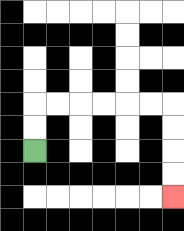{'start': '[1, 6]', 'end': '[7, 8]', 'path_directions': 'U,U,R,R,R,R,R,R,D,D,D,D', 'path_coordinates': '[[1, 6], [1, 5], [1, 4], [2, 4], [3, 4], [4, 4], [5, 4], [6, 4], [7, 4], [7, 5], [7, 6], [7, 7], [7, 8]]'}